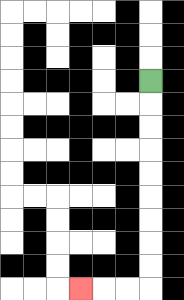{'start': '[6, 3]', 'end': '[3, 12]', 'path_directions': 'D,D,D,D,D,D,D,D,D,L,L,L', 'path_coordinates': '[[6, 3], [6, 4], [6, 5], [6, 6], [6, 7], [6, 8], [6, 9], [6, 10], [6, 11], [6, 12], [5, 12], [4, 12], [3, 12]]'}